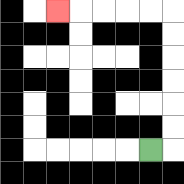{'start': '[6, 6]', 'end': '[2, 0]', 'path_directions': 'R,U,U,U,U,U,U,L,L,L,L,L', 'path_coordinates': '[[6, 6], [7, 6], [7, 5], [7, 4], [7, 3], [7, 2], [7, 1], [7, 0], [6, 0], [5, 0], [4, 0], [3, 0], [2, 0]]'}